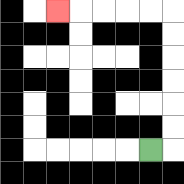{'start': '[6, 6]', 'end': '[2, 0]', 'path_directions': 'R,U,U,U,U,U,U,L,L,L,L,L', 'path_coordinates': '[[6, 6], [7, 6], [7, 5], [7, 4], [7, 3], [7, 2], [7, 1], [7, 0], [6, 0], [5, 0], [4, 0], [3, 0], [2, 0]]'}